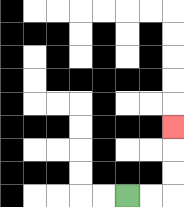{'start': '[5, 8]', 'end': '[7, 5]', 'path_directions': 'R,R,U,U,U', 'path_coordinates': '[[5, 8], [6, 8], [7, 8], [7, 7], [7, 6], [7, 5]]'}